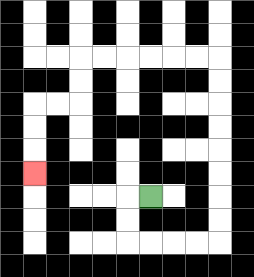{'start': '[6, 8]', 'end': '[1, 7]', 'path_directions': 'L,D,D,R,R,R,R,U,U,U,U,U,U,U,U,L,L,L,L,L,L,D,D,L,L,D,D,D', 'path_coordinates': '[[6, 8], [5, 8], [5, 9], [5, 10], [6, 10], [7, 10], [8, 10], [9, 10], [9, 9], [9, 8], [9, 7], [9, 6], [9, 5], [9, 4], [9, 3], [9, 2], [8, 2], [7, 2], [6, 2], [5, 2], [4, 2], [3, 2], [3, 3], [3, 4], [2, 4], [1, 4], [1, 5], [1, 6], [1, 7]]'}